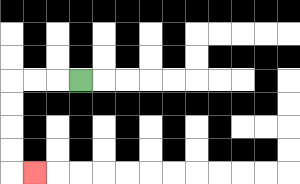{'start': '[3, 3]', 'end': '[1, 7]', 'path_directions': 'L,L,L,D,D,D,D,R', 'path_coordinates': '[[3, 3], [2, 3], [1, 3], [0, 3], [0, 4], [0, 5], [0, 6], [0, 7], [1, 7]]'}